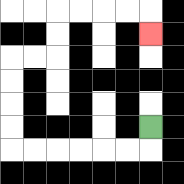{'start': '[6, 5]', 'end': '[6, 1]', 'path_directions': 'D,L,L,L,L,L,L,U,U,U,U,R,R,U,U,R,R,R,R,D', 'path_coordinates': '[[6, 5], [6, 6], [5, 6], [4, 6], [3, 6], [2, 6], [1, 6], [0, 6], [0, 5], [0, 4], [0, 3], [0, 2], [1, 2], [2, 2], [2, 1], [2, 0], [3, 0], [4, 0], [5, 0], [6, 0], [6, 1]]'}